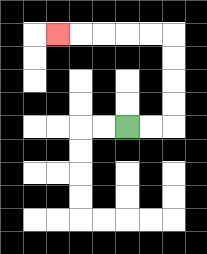{'start': '[5, 5]', 'end': '[2, 1]', 'path_directions': 'R,R,U,U,U,U,L,L,L,L,L', 'path_coordinates': '[[5, 5], [6, 5], [7, 5], [7, 4], [7, 3], [7, 2], [7, 1], [6, 1], [5, 1], [4, 1], [3, 1], [2, 1]]'}